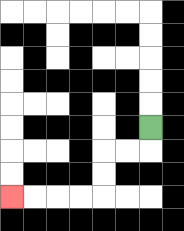{'start': '[6, 5]', 'end': '[0, 8]', 'path_directions': 'D,L,L,D,D,L,L,L,L', 'path_coordinates': '[[6, 5], [6, 6], [5, 6], [4, 6], [4, 7], [4, 8], [3, 8], [2, 8], [1, 8], [0, 8]]'}